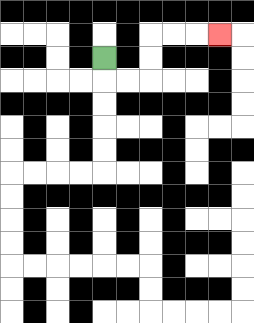{'start': '[4, 2]', 'end': '[9, 1]', 'path_directions': 'D,R,R,U,U,R,R,R', 'path_coordinates': '[[4, 2], [4, 3], [5, 3], [6, 3], [6, 2], [6, 1], [7, 1], [8, 1], [9, 1]]'}